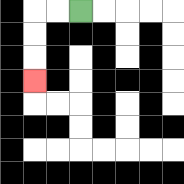{'start': '[3, 0]', 'end': '[1, 3]', 'path_directions': 'L,L,D,D,D', 'path_coordinates': '[[3, 0], [2, 0], [1, 0], [1, 1], [1, 2], [1, 3]]'}